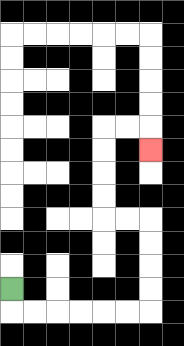{'start': '[0, 12]', 'end': '[6, 6]', 'path_directions': 'D,R,R,R,R,R,R,U,U,U,U,L,L,U,U,U,U,R,R,D', 'path_coordinates': '[[0, 12], [0, 13], [1, 13], [2, 13], [3, 13], [4, 13], [5, 13], [6, 13], [6, 12], [6, 11], [6, 10], [6, 9], [5, 9], [4, 9], [4, 8], [4, 7], [4, 6], [4, 5], [5, 5], [6, 5], [6, 6]]'}